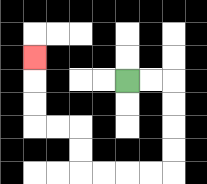{'start': '[5, 3]', 'end': '[1, 2]', 'path_directions': 'R,R,D,D,D,D,L,L,L,L,U,U,L,L,U,U,U', 'path_coordinates': '[[5, 3], [6, 3], [7, 3], [7, 4], [7, 5], [7, 6], [7, 7], [6, 7], [5, 7], [4, 7], [3, 7], [3, 6], [3, 5], [2, 5], [1, 5], [1, 4], [1, 3], [1, 2]]'}